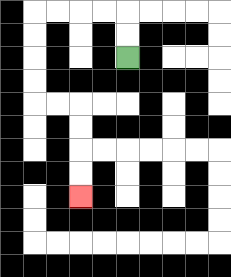{'start': '[5, 2]', 'end': '[3, 8]', 'path_directions': 'U,U,L,L,L,L,D,D,D,D,R,R,D,D,D,D', 'path_coordinates': '[[5, 2], [5, 1], [5, 0], [4, 0], [3, 0], [2, 0], [1, 0], [1, 1], [1, 2], [1, 3], [1, 4], [2, 4], [3, 4], [3, 5], [3, 6], [3, 7], [3, 8]]'}